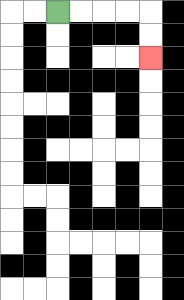{'start': '[2, 0]', 'end': '[6, 2]', 'path_directions': 'R,R,R,R,D,D', 'path_coordinates': '[[2, 0], [3, 0], [4, 0], [5, 0], [6, 0], [6, 1], [6, 2]]'}